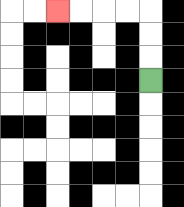{'start': '[6, 3]', 'end': '[2, 0]', 'path_directions': 'U,U,U,L,L,L,L', 'path_coordinates': '[[6, 3], [6, 2], [6, 1], [6, 0], [5, 0], [4, 0], [3, 0], [2, 0]]'}